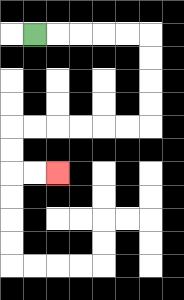{'start': '[1, 1]', 'end': '[2, 7]', 'path_directions': 'R,R,R,R,R,D,D,D,D,L,L,L,L,L,L,D,D,R,R', 'path_coordinates': '[[1, 1], [2, 1], [3, 1], [4, 1], [5, 1], [6, 1], [6, 2], [6, 3], [6, 4], [6, 5], [5, 5], [4, 5], [3, 5], [2, 5], [1, 5], [0, 5], [0, 6], [0, 7], [1, 7], [2, 7]]'}